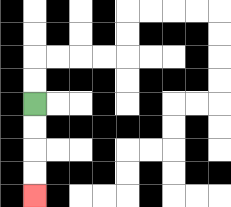{'start': '[1, 4]', 'end': '[1, 8]', 'path_directions': 'D,D,D,D', 'path_coordinates': '[[1, 4], [1, 5], [1, 6], [1, 7], [1, 8]]'}